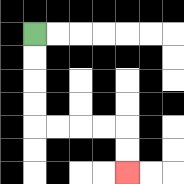{'start': '[1, 1]', 'end': '[5, 7]', 'path_directions': 'D,D,D,D,R,R,R,R,D,D', 'path_coordinates': '[[1, 1], [1, 2], [1, 3], [1, 4], [1, 5], [2, 5], [3, 5], [4, 5], [5, 5], [5, 6], [5, 7]]'}